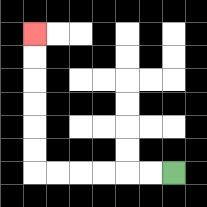{'start': '[7, 7]', 'end': '[1, 1]', 'path_directions': 'L,L,L,L,L,L,U,U,U,U,U,U', 'path_coordinates': '[[7, 7], [6, 7], [5, 7], [4, 7], [3, 7], [2, 7], [1, 7], [1, 6], [1, 5], [1, 4], [1, 3], [1, 2], [1, 1]]'}